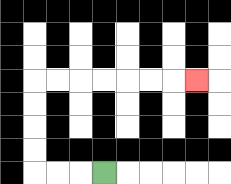{'start': '[4, 7]', 'end': '[8, 3]', 'path_directions': 'L,L,L,U,U,U,U,R,R,R,R,R,R,R', 'path_coordinates': '[[4, 7], [3, 7], [2, 7], [1, 7], [1, 6], [1, 5], [1, 4], [1, 3], [2, 3], [3, 3], [4, 3], [5, 3], [6, 3], [7, 3], [8, 3]]'}